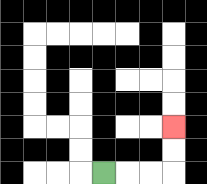{'start': '[4, 7]', 'end': '[7, 5]', 'path_directions': 'R,R,R,U,U', 'path_coordinates': '[[4, 7], [5, 7], [6, 7], [7, 7], [7, 6], [7, 5]]'}